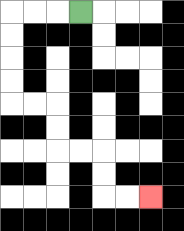{'start': '[3, 0]', 'end': '[6, 8]', 'path_directions': 'L,L,L,D,D,D,D,R,R,D,D,R,R,D,D,R,R', 'path_coordinates': '[[3, 0], [2, 0], [1, 0], [0, 0], [0, 1], [0, 2], [0, 3], [0, 4], [1, 4], [2, 4], [2, 5], [2, 6], [3, 6], [4, 6], [4, 7], [4, 8], [5, 8], [6, 8]]'}